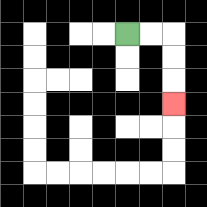{'start': '[5, 1]', 'end': '[7, 4]', 'path_directions': 'R,R,D,D,D', 'path_coordinates': '[[5, 1], [6, 1], [7, 1], [7, 2], [7, 3], [7, 4]]'}